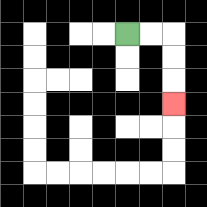{'start': '[5, 1]', 'end': '[7, 4]', 'path_directions': 'R,R,D,D,D', 'path_coordinates': '[[5, 1], [6, 1], [7, 1], [7, 2], [7, 3], [7, 4]]'}